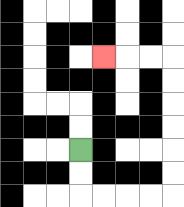{'start': '[3, 6]', 'end': '[4, 2]', 'path_directions': 'D,D,R,R,R,R,U,U,U,U,U,U,L,L,L', 'path_coordinates': '[[3, 6], [3, 7], [3, 8], [4, 8], [5, 8], [6, 8], [7, 8], [7, 7], [7, 6], [7, 5], [7, 4], [7, 3], [7, 2], [6, 2], [5, 2], [4, 2]]'}